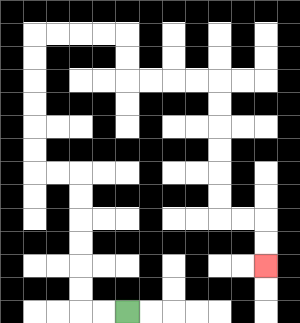{'start': '[5, 13]', 'end': '[11, 11]', 'path_directions': 'L,L,U,U,U,U,U,U,L,L,U,U,U,U,U,U,R,R,R,R,D,D,R,R,R,R,D,D,D,D,D,D,R,R,D,D', 'path_coordinates': '[[5, 13], [4, 13], [3, 13], [3, 12], [3, 11], [3, 10], [3, 9], [3, 8], [3, 7], [2, 7], [1, 7], [1, 6], [1, 5], [1, 4], [1, 3], [1, 2], [1, 1], [2, 1], [3, 1], [4, 1], [5, 1], [5, 2], [5, 3], [6, 3], [7, 3], [8, 3], [9, 3], [9, 4], [9, 5], [9, 6], [9, 7], [9, 8], [9, 9], [10, 9], [11, 9], [11, 10], [11, 11]]'}